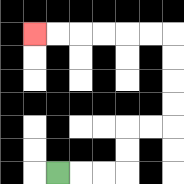{'start': '[2, 7]', 'end': '[1, 1]', 'path_directions': 'R,R,R,U,U,R,R,U,U,U,U,L,L,L,L,L,L', 'path_coordinates': '[[2, 7], [3, 7], [4, 7], [5, 7], [5, 6], [5, 5], [6, 5], [7, 5], [7, 4], [7, 3], [7, 2], [7, 1], [6, 1], [5, 1], [4, 1], [3, 1], [2, 1], [1, 1]]'}